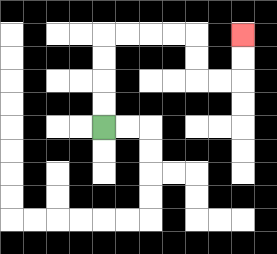{'start': '[4, 5]', 'end': '[10, 1]', 'path_directions': 'U,U,U,U,R,R,R,R,D,D,R,R,U,U', 'path_coordinates': '[[4, 5], [4, 4], [4, 3], [4, 2], [4, 1], [5, 1], [6, 1], [7, 1], [8, 1], [8, 2], [8, 3], [9, 3], [10, 3], [10, 2], [10, 1]]'}